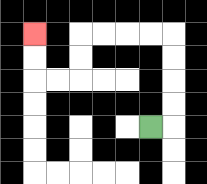{'start': '[6, 5]', 'end': '[1, 1]', 'path_directions': 'R,U,U,U,U,L,L,L,L,D,D,L,L,U,U', 'path_coordinates': '[[6, 5], [7, 5], [7, 4], [7, 3], [7, 2], [7, 1], [6, 1], [5, 1], [4, 1], [3, 1], [3, 2], [3, 3], [2, 3], [1, 3], [1, 2], [1, 1]]'}